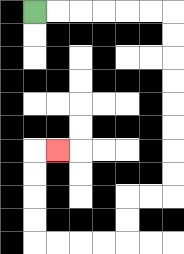{'start': '[1, 0]', 'end': '[2, 6]', 'path_directions': 'R,R,R,R,R,R,D,D,D,D,D,D,D,D,L,L,D,D,L,L,L,L,U,U,U,U,R', 'path_coordinates': '[[1, 0], [2, 0], [3, 0], [4, 0], [5, 0], [6, 0], [7, 0], [7, 1], [7, 2], [7, 3], [7, 4], [7, 5], [7, 6], [7, 7], [7, 8], [6, 8], [5, 8], [5, 9], [5, 10], [4, 10], [3, 10], [2, 10], [1, 10], [1, 9], [1, 8], [1, 7], [1, 6], [2, 6]]'}